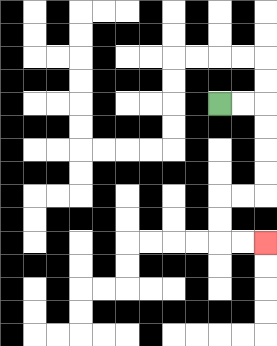{'start': '[9, 4]', 'end': '[11, 10]', 'path_directions': 'R,R,D,D,D,D,L,L,D,D,R,R', 'path_coordinates': '[[9, 4], [10, 4], [11, 4], [11, 5], [11, 6], [11, 7], [11, 8], [10, 8], [9, 8], [9, 9], [9, 10], [10, 10], [11, 10]]'}